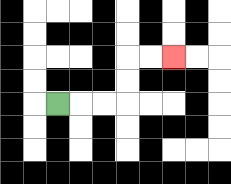{'start': '[2, 4]', 'end': '[7, 2]', 'path_directions': 'R,R,R,U,U,R,R', 'path_coordinates': '[[2, 4], [3, 4], [4, 4], [5, 4], [5, 3], [5, 2], [6, 2], [7, 2]]'}